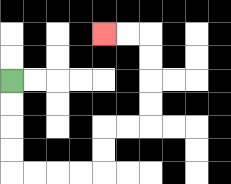{'start': '[0, 3]', 'end': '[4, 1]', 'path_directions': 'D,D,D,D,R,R,R,R,U,U,R,R,U,U,U,U,L,L', 'path_coordinates': '[[0, 3], [0, 4], [0, 5], [0, 6], [0, 7], [1, 7], [2, 7], [3, 7], [4, 7], [4, 6], [4, 5], [5, 5], [6, 5], [6, 4], [6, 3], [6, 2], [6, 1], [5, 1], [4, 1]]'}